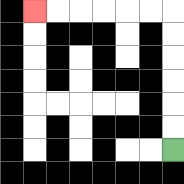{'start': '[7, 6]', 'end': '[1, 0]', 'path_directions': 'U,U,U,U,U,U,L,L,L,L,L,L', 'path_coordinates': '[[7, 6], [7, 5], [7, 4], [7, 3], [7, 2], [7, 1], [7, 0], [6, 0], [5, 0], [4, 0], [3, 0], [2, 0], [1, 0]]'}